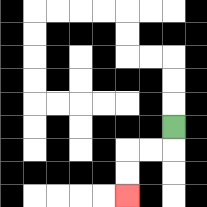{'start': '[7, 5]', 'end': '[5, 8]', 'path_directions': 'D,L,L,D,D', 'path_coordinates': '[[7, 5], [7, 6], [6, 6], [5, 6], [5, 7], [5, 8]]'}